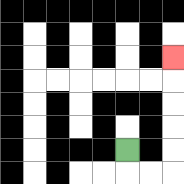{'start': '[5, 6]', 'end': '[7, 2]', 'path_directions': 'D,R,R,U,U,U,U,U', 'path_coordinates': '[[5, 6], [5, 7], [6, 7], [7, 7], [7, 6], [7, 5], [7, 4], [7, 3], [7, 2]]'}